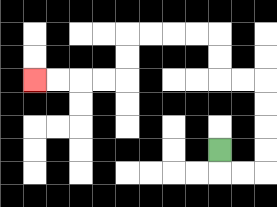{'start': '[9, 6]', 'end': '[1, 3]', 'path_directions': 'D,R,R,U,U,U,U,L,L,U,U,L,L,L,L,D,D,L,L,L,L', 'path_coordinates': '[[9, 6], [9, 7], [10, 7], [11, 7], [11, 6], [11, 5], [11, 4], [11, 3], [10, 3], [9, 3], [9, 2], [9, 1], [8, 1], [7, 1], [6, 1], [5, 1], [5, 2], [5, 3], [4, 3], [3, 3], [2, 3], [1, 3]]'}